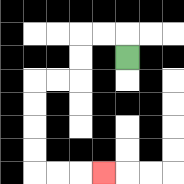{'start': '[5, 2]', 'end': '[4, 7]', 'path_directions': 'U,L,L,D,D,L,L,D,D,D,D,R,R,R', 'path_coordinates': '[[5, 2], [5, 1], [4, 1], [3, 1], [3, 2], [3, 3], [2, 3], [1, 3], [1, 4], [1, 5], [1, 6], [1, 7], [2, 7], [3, 7], [4, 7]]'}